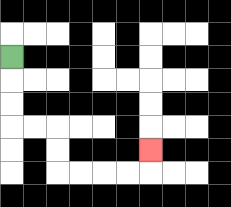{'start': '[0, 2]', 'end': '[6, 6]', 'path_directions': 'D,D,D,R,R,D,D,R,R,R,R,U', 'path_coordinates': '[[0, 2], [0, 3], [0, 4], [0, 5], [1, 5], [2, 5], [2, 6], [2, 7], [3, 7], [4, 7], [5, 7], [6, 7], [6, 6]]'}